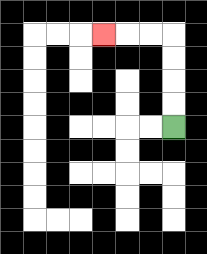{'start': '[7, 5]', 'end': '[4, 1]', 'path_directions': 'U,U,U,U,L,L,L', 'path_coordinates': '[[7, 5], [7, 4], [7, 3], [7, 2], [7, 1], [6, 1], [5, 1], [4, 1]]'}